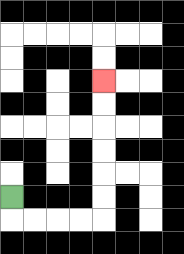{'start': '[0, 8]', 'end': '[4, 3]', 'path_directions': 'D,R,R,R,R,U,U,U,U,U,U', 'path_coordinates': '[[0, 8], [0, 9], [1, 9], [2, 9], [3, 9], [4, 9], [4, 8], [4, 7], [4, 6], [4, 5], [4, 4], [4, 3]]'}